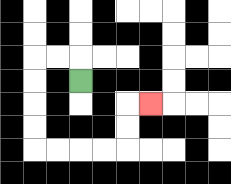{'start': '[3, 3]', 'end': '[6, 4]', 'path_directions': 'U,L,L,D,D,D,D,R,R,R,R,U,U,R', 'path_coordinates': '[[3, 3], [3, 2], [2, 2], [1, 2], [1, 3], [1, 4], [1, 5], [1, 6], [2, 6], [3, 6], [4, 6], [5, 6], [5, 5], [5, 4], [6, 4]]'}